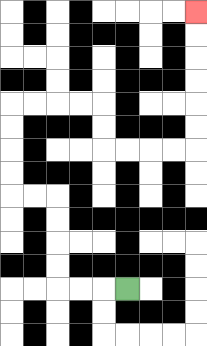{'start': '[5, 12]', 'end': '[8, 0]', 'path_directions': 'L,L,L,U,U,U,U,L,L,U,U,U,U,R,R,R,R,D,D,R,R,R,R,U,U,U,U,U,U', 'path_coordinates': '[[5, 12], [4, 12], [3, 12], [2, 12], [2, 11], [2, 10], [2, 9], [2, 8], [1, 8], [0, 8], [0, 7], [0, 6], [0, 5], [0, 4], [1, 4], [2, 4], [3, 4], [4, 4], [4, 5], [4, 6], [5, 6], [6, 6], [7, 6], [8, 6], [8, 5], [8, 4], [8, 3], [8, 2], [8, 1], [8, 0]]'}